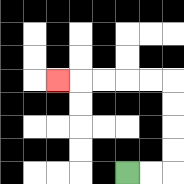{'start': '[5, 7]', 'end': '[2, 3]', 'path_directions': 'R,R,U,U,U,U,L,L,L,L,L', 'path_coordinates': '[[5, 7], [6, 7], [7, 7], [7, 6], [7, 5], [7, 4], [7, 3], [6, 3], [5, 3], [4, 3], [3, 3], [2, 3]]'}